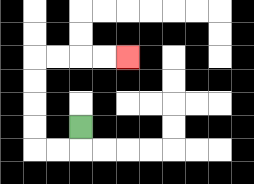{'start': '[3, 5]', 'end': '[5, 2]', 'path_directions': 'D,L,L,U,U,U,U,R,R,R,R', 'path_coordinates': '[[3, 5], [3, 6], [2, 6], [1, 6], [1, 5], [1, 4], [1, 3], [1, 2], [2, 2], [3, 2], [4, 2], [5, 2]]'}